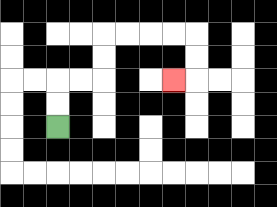{'start': '[2, 5]', 'end': '[7, 3]', 'path_directions': 'U,U,R,R,U,U,R,R,R,R,D,D,L', 'path_coordinates': '[[2, 5], [2, 4], [2, 3], [3, 3], [4, 3], [4, 2], [4, 1], [5, 1], [6, 1], [7, 1], [8, 1], [8, 2], [8, 3], [7, 3]]'}